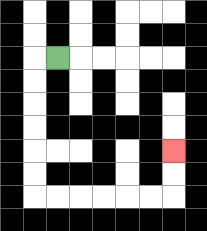{'start': '[2, 2]', 'end': '[7, 6]', 'path_directions': 'L,D,D,D,D,D,D,R,R,R,R,R,R,U,U', 'path_coordinates': '[[2, 2], [1, 2], [1, 3], [1, 4], [1, 5], [1, 6], [1, 7], [1, 8], [2, 8], [3, 8], [4, 8], [5, 8], [6, 8], [7, 8], [7, 7], [7, 6]]'}